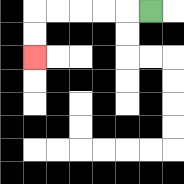{'start': '[6, 0]', 'end': '[1, 2]', 'path_directions': 'L,L,L,L,L,D,D', 'path_coordinates': '[[6, 0], [5, 0], [4, 0], [3, 0], [2, 0], [1, 0], [1, 1], [1, 2]]'}